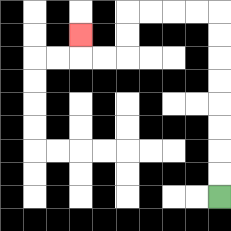{'start': '[9, 8]', 'end': '[3, 1]', 'path_directions': 'U,U,U,U,U,U,U,U,L,L,L,L,D,D,L,L,U', 'path_coordinates': '[[9, 8], [9, 7], [9, 6], [9, 5], [9, 4], [9, 3], [9, 2], [9, 1], [9, 0], [8, 0], [7, 0], [6, 0], [5, 0], [5, 1], [5, 2], [4, 2], [3, 2], [3, 1]]'}